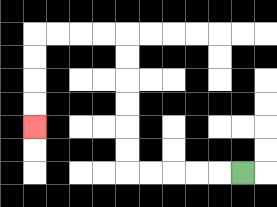{'start': '[10, 7]', 'end': '[1, 5]', 'path_directions': 'L,L,L,L,L,U,U,U,U,U,U,L,L,L,L,D,D,D,D', 'path_coordinates': '[[10, 7], [9, 7], [8, 7], [7, 7], [6, 7], [5, 7], [5, 6], [5, 5], [5, 4], [5, 3], [5, 2], [5, 1], [4, 1], [3, 1], [2, 1], [1, 1], [1, 2], [1, 3], [1, 4], [1, 5]]'}